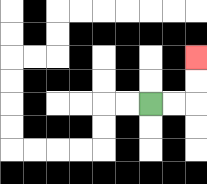{'start': '[6, 4]', 'end': '[8, 2]', 'path_directions': 'R,R,U,U', 'path_coordinates': '[[6, 4], [7, 4], [8, 4], [8, 3], [8, 2]]'}